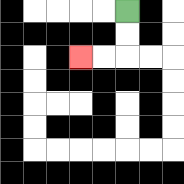{'start': '[5, 0]', 'end': '[3, 2]', 'path_directions': 'D,D,L,L', 'path_coordinates': '[[5, 0], [5, 1], [5, 2], [4, 2], [3, 2]]'}